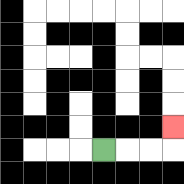{'start': '[4, 6]', 'end': '[7, 5]', 'path_directions': 'R,R,R,U', 'path_coordinates': '[[4, 6], [5, 6], [6, 6], [7, 6], [7, 5]]'}